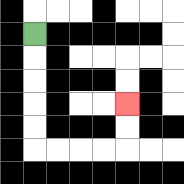{'start': '[1, 1]', 'end': '[5, 4]', 'path_directions': 'D,D,D,D,D,R,R,R,R,U,U', 'path_coordinates': '[[1, 1], [1, 2], [1, 3], [1, 4], [1, 5], [1, 6], [2, 6], [3, 6], [4, 6], [5, 6], [5, 5], [5, 4]]'}